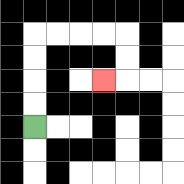{'start': '[1, 5]', 'end': '[4, 3]', 'path_directions': 'U,U,U,U,R,R,R,R,D,D,L', 'path_coordinates': '[[1, 5], [1, 4], [1, 3], [1, 2], [1, 1], [2, 1], [3, 1], [4, 1], [5, 1], [5, 2], [5, 3], [4, 3]]'}